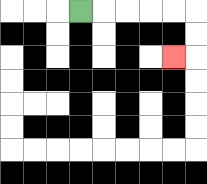{'start': '[3, 0]', 'end': '[7, 2]', 'path_directions': 'R,R,R,R,R,D,D,L', 'path_coordinates': '[[3, 0], [4, 0], [5, 0], [6, 0], [7, 0], [8, 0], [8, 1], [8, 2], [7, 2]]'}